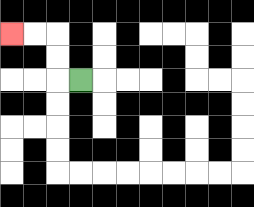{'start': '[3, 3]', 'end': '[0, 1]', 'path_directions': 'L,U,U,L,L', 'path_coordinates': '[[3, 3], [2, 3], [2, 2], [2, 1], [1, 1], [0, 1]]'}